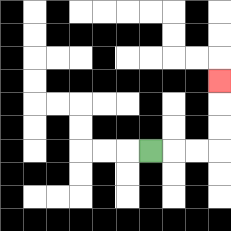{'start': '[6, 6]', 'end': '[9, 3]', 'path_directions': 'R,R,R,U,U,U', 'path_coordinates': '[[6, 6], [7, 6], [8, 6], [9, 6], [9, 5], [9, 4], [9, 3]]'}